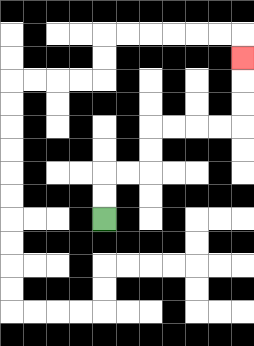{'start': '[4, 9]', 'end': '[10, 2]', 'path_directions': 'U,U,R,R,U,U,R,R,R,R,U,U,U', 'path_coordinates': '[[4, 9], [4, 8], [4, 7], [5, 7], [6, 7], [6, 6], [6, 5], [7, 5], [8, 5], [9, 5], [10, 5], [10, 4], [10, 3], [10, 2]]'}